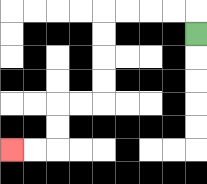{'start': '[8, 1]', 'end': '[0, 6]', 'path_directions': 'U,L,L,L,L,D,D,D,D,L,L,D,D,L,L', 'path_coordinates': '[[8, 1], [8, 0], [7, 0], [6, 0], [5, 0], [4, 0], [4, 1], [4, 2], [4, 3], [4, 4], [3, 4], [2, 4], [2, 5], [2, 6], [1, 6], [0, 6]]'}